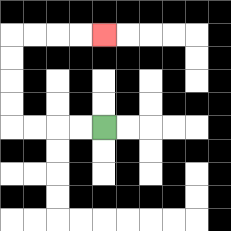{'start': '[4, 5]', 'end': '[4, 1]', 'path_directions': 'L,L,L,L,U,U,U,U,R,R,R,R', 'path_coordinates': '[[4, 5], [3, 5], [2, 5], [1, 5], [0, 5], [0, 4], [0, 3], [0, 2], [0, 1], [1, 1], [2, 1], [3, 1], [4, 1]]'}